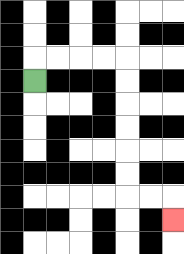{'start': '[1, 3]', 'end': '[7, 9]', 'path_directions': 'U,R,R,R,R,D,D,D,D,D,D,R,R,D', 'path_coordinates': '[[1, 3], [1, 2], [2, 2], [3, 2], [4, 2], [5, 2], [5, 3], [5, 4], [5, 5], [5, 6], [5, 7], [5, 8], [6, 8], [7, 8], [7, 9]]'}